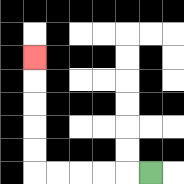{'start': '[6, 7]', 'end': '[1, 2]', 'path_directions': 'L,L,L,L,L,U,U,U,U,U', 'path_coordinates': '[[6, 7], [5, 7], [4, 7], [3, 7], [2, 7], [1, 7], [1, 6], [1, 5], [1, 4], [1, 3], [1, 2]]'}